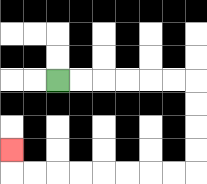{'start': '[2, 3]', 'end': '[0, 6]', 'path_directions': 'R,R,R,R,R,R,D,D,D,D,L,L,L,L,L,L,L,L,U', 'path_coordinates': '[[2, 3], [3, 3], [4, 3], [5, 3], [6, 3], [7, 3], [8, 3], [8, 4], [8, 5], [8, 6], [8, 7], [7, 7], [6, 7], [5, 7], [4, 7], [3, 7], [2, 7], [1, 7], [0, 7], [0, 6]]'}